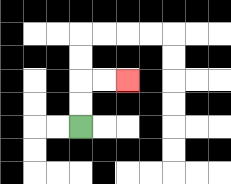{'start': '[3, 5]', 'end': '[5, 3]', 'path_directions': 'U,U,R,R', 'path_coordinates': '[[3, 5], [3, 4], [3, 3], [4, 3], [5, 3]]'}